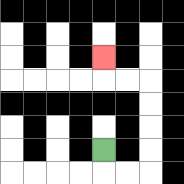{'start': '[4, 6]', 'end': '[4, 2]', 'path_directions': 'D,R,R,U,U,U,U,L,L,U', 'path_coordinates': '[[4, 6], [4, 7], [5, 7], [6, 7], [6, 6], [6, 5], [6, 4], [6, 3], [5, 3], [4, 3], [4, 2]]'}